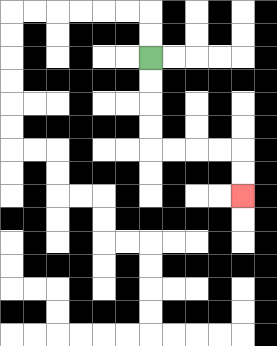{'start': '[6, 2]', 'end': '[10, 8]', 'path_directions': 'D,D,D,D,R,R,R,R,D,D', 'path_coordinates': '[[6, 2], [6, 3], [6, 4], [6, 5], [6, 6], [7, 6], [8, 6], [9, 6], [10, 6], [10, 7], [10, 8]]'}